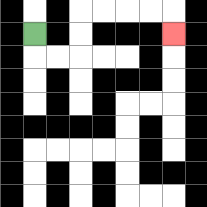{'start': '[1, 1]', 'end': '[7, 1]', 'path_directions': 'D,R,R,U,U,R,R,R,R,D', 'path_coordinates': '[[1, 1], [1, 2], [2, 2], [3, 2], [3, 1], [3, 0], [4, 0], [5, 0], [6, 0], [7, 0], [7, 1]]'}